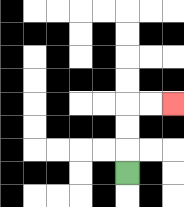{'start': '[5, 7]', 'end': '[7, 4]', 'path_directions': 'U,U,U,R,R', 'path_coordinates': '[[5, 7], [5, 6], [5, 5], [5, 4], [6, 4], [7, 4]]'}